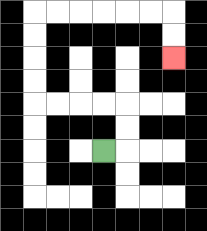{'start': '[4, 6]', 'end': '[7, 2]', 'path_directions': 'R,U,U,L,L,L,L,U,U,U,U,R,R,R,R,R,R,D,D', 'path_coordinates': '[[4, 6], [5, 6], [5, 5], [5, 4], [4, 4], [3, 4], [2, 4], [1, 4], [1, 3], [1, 2], [1, 1], [1, 0], [2, 0], [3, 0], [4, 0], [5, 0], [6, 0], [7, 0], [7, 1], [7, 2]]'}